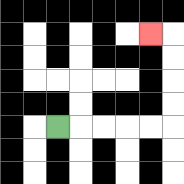{'start': '[2, 5]', 'end': '[6, 1]', 'path_directions': 'R,R,R,R,R,U,U,U,U,L', 'path_coordinates': '[[2, 5], [3, 5], [4, 5], [5, 5], [6, 5], [7, 5], [7, 4], [7, 3], [7, 2], [7, 1], [6, 1]]'}